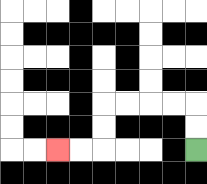{'start': '[8, 6]', 'end': '[2, 6]', 'path_directions': 'U,U,L,L,L,L,D,D,L,L', 'path_coordinates': '[[8, 6], [8, 5], [8, 4], [7, 4], [6, 4], [5, 4], [4, 4], [4, 5], [4, 6], [3, 6], [2, 6]]'}